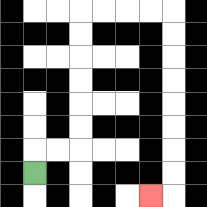{'start': '[1, 7]', 'end': '[6, 8]', 'path_directions': 'U,R,R,U,U,U,U,U,U,R,R,R,R,D,D,D,D,D,D,D,D,L', 'path_coordinates': '[[1, 7], [1, 6], [2, 6], [3, 6], [3, 5], [3, 4], [3, 3], [3, 2], [3, 1], [3, 0], [4, 0], [5, 0], [6, 0], [7, 0], [7, 1], [7, 2], [7, 3], [7, 4], [7, 5], [7, 6], [7, 7], [7, 8], [6, 8]]'}